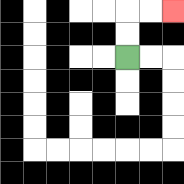{'start': '[5, 2]', 'end': '[7, 0]', 'path_directions': 'U,U,R,R', 'path_coordinates': '[[5, 2], [5, 1], [5, 0], [6, 0], [7, 0]]'}